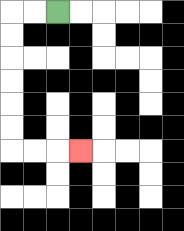{'start': '[2, 0]', 'end': '[3, 6]', 'path_directions': 'L,L,D,D,D,D,D,D,R,R,R', 'path_coordinates': '[[2, 0], [1, 0], [0, 0], [0, 1], [0, 2], [0, 3], [0, 4], [0, 5], [0, 6], [1, 6], [2, 6], [3, 6]]'}